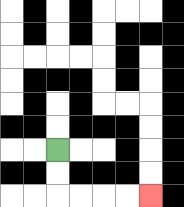{'start': '[2, 6]', 'end': '[6, 8]', 'path_directions': 'D,D,R,R,R,R', 'path_coordinates': '[[2, 6], [2, 7], [2, 8], [3, 8], [4, 8], [5, 8], [6, 8]]'}